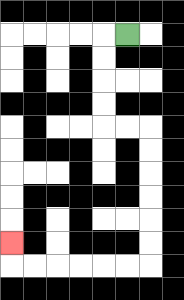{'start': '[5, 1]', 'end': '[0, 10]', 'path_directions': 'L,D,D,D,D,R,R,D,D,D,D,D,D,L,L,L,L,L,L,U', 'path_coordinates': '[[5, 1], [4, 1], [4, 2], [4, 3], [4, 4], [4, 5], [5, 5], [6, 5], [6, 6], [6, 7], [6, 8], [6, 9], [6, 10], [6, 11], [5, 11], [4, 11], [3, 11], [2, 11], [1, 11], [0, 11], [0, 10]]'}